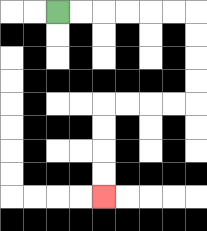{'start': '[2, 0]', 'end': '[4, 8]', 'path_directions': 'R,R,R,R,R,R,D,D,D,D,L,L,L,L,D,D,D,D', 'path_coordinates': '[[2, 0], [3, 0], [4, 0], [5, 0], [6, 0], [7, 0], [8, 0], [8, 1], [8, 2], [8, 3], [8, 4], [7, 4], [6, 4], [5, 4], [4, 4], [4, 5], [4, 6], [4, 7], [4, 8]]'}